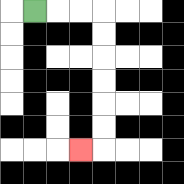{'start': '[1, 0]', 'end': '[3, 6]', 'path_directions': 'R,R,R,D,D,D,D,D,D,L', 'path_coordinates': '[[1, 0], [2, 0], [3, 0], [4, 0], [4, 1], [4, 2], [4, 3], [4, 4], [4, 5], [4, 6], [3, 6]]'}